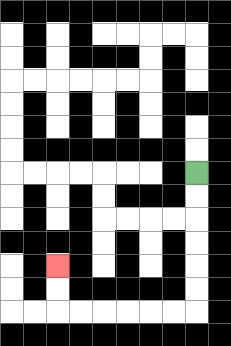{'start': '[8, 7]', 'end': '[2, 11]', 'path_directions': 'D,D,D,D,D,D,L,L,L,L,L,L,U,U', 'path_coordinates': '[[8, 7], [8, 8], [8, 9], [8, 10], [8, 11], [8, 12], [8, 13], [7, 13], [6, 13], [5, 13], [4, 13], [3, 13], [2, 13], [2, 12], [2, 11]]'}